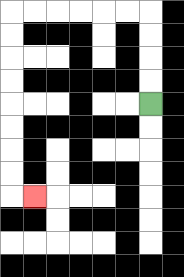{'start': '[6, 4]', 'end': '[1, 8]', 'path_directions': 'U,U,U,U,L,L,L,L,L,L,D,D,D,D,D,D,D,D,R', 'path_coordinates': '[[6, 4], [6, 3], [6, 2], [6, 1], [6, 0], [5, 0], [4, 0], [3, 0], [2, 0], [1, 0], [0, 0], [0, 1], [0, 2], [0, 3], [0, 4], [0, 5], [0, 6], [0, 7], [0, 8], [1, 8]]'}